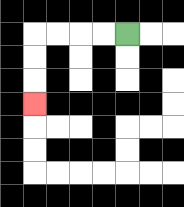{'start': '[5, 1]', 'end': '[1, 4]', 'path_directions': 'L,L,L,L,D,D,D', 'path_coordinates': '[[5, 1], [4, 1], [3, 1], [2, 1], [1, 1], [1, 2], [1, 3], [1, 4]]'}